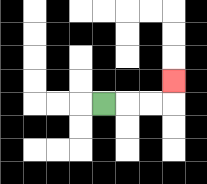{'start': '[4, 4]', 'end': '[7, 3]', 'path_directions': 'R,R,R,U', 'path_coordinates': '[[4, 4], [5, 4], [6, 4], [7, 4], [7, 3]]'}